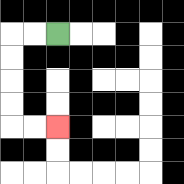{'start': '[2, 1]', 'end': '[2, 5]', 'path_directions': 'L,L,D,D,D,D,R,R', 'path_coordinates': '[[2, 1], [1, 1], [0, 1], [0, 2], [0, 3], [0, 4], [0, 5], [1, 5], [2, 5]]'}